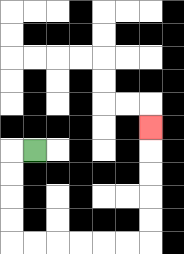{'start': '[1, 6]', 'end': '[6, 5]', 'path_directions': 'L,D,D,D,D,R,R,R,R,R,R,U,U,U,U,U', 'path_coordinates': '[[1, 6], [0, 6], [0, 7], [0, 8], [0, 9], [0, 10], [1, 10], [2, 10], [3, 10], [4, 10], [5, 10], [6, 10], [6, 9], [6, 8], [6, 7], [6, 6], [6, 5]]'}